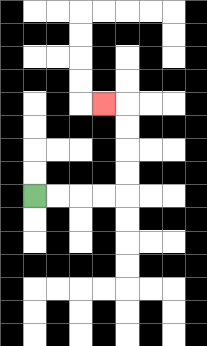{'start': '[1, 8]', 'end': '[4, 4]', 'path_directions': 'R,R,R,R,U,U,U,U,L', 'path_coordinates': '[[1, 8], [2, 8], [3, 8], [4, 8], [5, 8], [5, 7], [5, 6], [5, 5], [5, 4], [4, 4]]'}